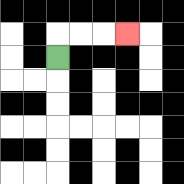{'start': '[2, 2]', 'end': '[5, 1]', 'path_directions': 'U,R,R,R', 'path_coordinates': '[[2, 2], [2, 1], [3, 1], [4, 1], [5, 1]]'}